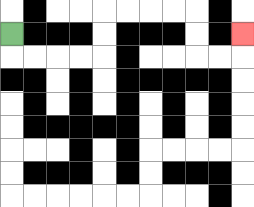{'start': '[0, 1]', 'end': '[10, 1]', 'path_directions': 'D,R,R,R,R,U,U,R,R,R,R,D,D,R,R,U', 'path_coordinates': '[[0, 1], [0, 2], [1, 2], [2, 2], [3, 2], [4, 2], [4, 1], [4, 0], [5, 0], [6, 0], [7, 0], [8, 0], [8, 1], [8, 2], [9, 2], [10, 2], [10, 1]]'}